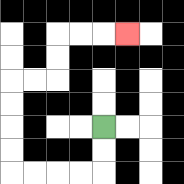{'start': '[4, 5]', 'end': '[5, 1]', 'path_directions': 'D,D,L,L,L,L,U,U,U,U,R,R,U,U,R,R,R', 'path_coordinates': '[[4, 5], [4, 6], [4, 7], [3, 7], [2, 7], [1, 7], [0, 7], [0, 6], [0, 5], [0, 4], [0, 3], [1, 3], [2, 3], [2, 2], [2, 1], [3, 1], [4, 1], [5, 1]]'}